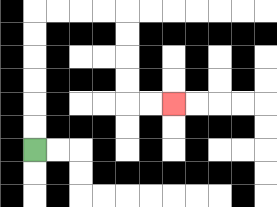{'start': '[1, 6]', 'end': '[7, 4]', 'path_directions': 'U,U,U,U,U,U,R,R,R,R,D,D,D,D,R,R', 'path_coordinates': '[[1, 6], [1, 5], [1, 4], [1, 3], [1, 2], [1, 1], [1, 0], [2, 0], [3, 0], [4, 0], [5, 0], [5, 1], [5, 2], [5, 3], [5, 4], [6, 4], [7, 4]]'}